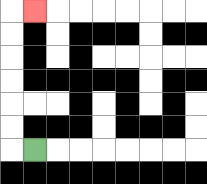{'start': '[1, 6]', 'end': '[1, 0]', 'path_directions': 'L,U,U,U,U,U,U,R', 'path_coordinates': '[[1, 6], [0, 6], [0, 5], [0, 4], [0, 3], [0, 2], [0, 1], [0, 0], [1, 0]]'}